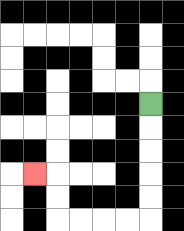{'start': '[6, 4]', 'end': '[1, 7]', 'path_directions': 'D,D,D,D,D,L,L,L,L,U,U,L', 'path_coordinates': '[[6, 4], [6, 5], [6, 6], [6, 7], [6, 8], [6, 9], [5, 9], [4, 9], [3, 9], [2, 9], [2, 8], [2, 7], [1, 7]]'}